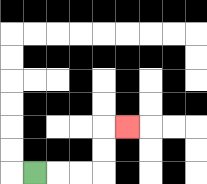{'start': '[1, 7]', 'end': '[5, 5]', 'path_directions': 'R,R,R,U,U,R', 'path_coordinates': '[[1, 7], [2, 7], [3, 7], [4, 7], [4, 6], [4, 5], [5, 5]]'}